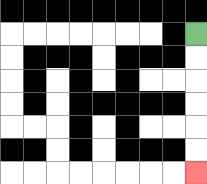{'start': '[8, 1]', 'end': '[8, 7]', 'path_directions': 'D,D,D,D,D,D', 'path_coordinates': '[[8, 1], [8, 2], [8, 3], [8, 4], [8, 5], [8, 6], [8, 7]]'}